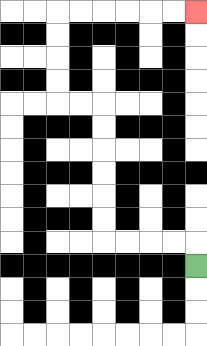{'start': '[8, 11]', 'end': '[8, 0]', 'path_directions': 'U,L,L,L,L,U,U,U,U,U,U,L,L,U,U,U,U,R,R,R,R,R,R', 'path_coordinates': '[[8, 11], [8, 10], [7, 10], [6, 10], [5, 10], [4, 10], [4, 9], [4, 8], [4, 7], [4, 6], [4, 5], [4, 4], [3, 4], [2, 4], [2, 3], [2, 2], [2, 1], [2, 0], [3, 0], [4, 0], [5, 0], [6, 0], [7, 0], [8, 0]]'}